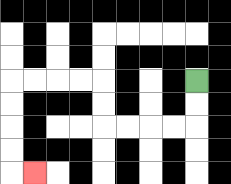{'start': '[8, 3]', 'end': '[1, 7]', 'path_directions': 'D,D,L,L,L,L,U,U,L,L,L,L,D,D,D,D,R', 'path_coordinates': '[[8, 3], [8, 4], [8, 5], [7, 5], [6, 5], [5, 5], [4, 5], [4, 4], [4, 3], [3, 3], [2, 3], [1, 3], [0, 3], [0, 4], [0, 5], [0, 6], [0, 7], [1, 7]]'}